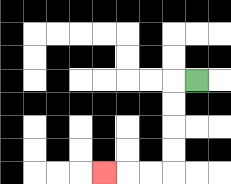{'start': '[8, 3]', 'end': '[4, 7]', 'path_directions': 'L,D,D,D,D,L,L,L', 'path_coordinates': '[[8, 3], [7, 3], [7, 4], [7, 5], [7, 6], [7, 7], [6, 7], [5, 7], [4, 7]]'}